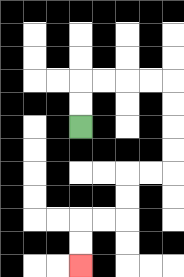{'start': '[3, 5]', 'end': '[3, 11]', 'path_directions': 'U,U,R,R,R,R,D,D,D,D,L,L,D,D,L,L,D,D', 'path_coordinates': '[[3, 5], [3, 4], [3, 3], [4, 3], [5, 3], [6, 3], [7, 3], [7, 4], [7, 5], [7, 6], [7, 7], [6, 7], [5, 7], [5, 8], [5, 9], [4, 9], [3, 9], [3, 10], [3, 11]]'}